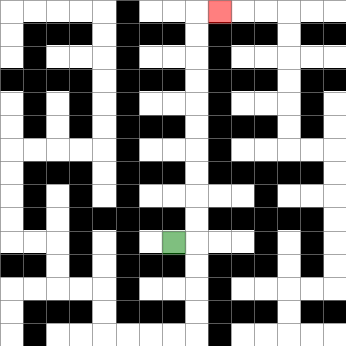{'start': '[7, 10]', 'end': '[9, 0]', 'path_directions': 'R,U,U,U,U,U,U,U,U,U,U,R', 'path_coordinates': '[[7, 10], [8, 10], [8, 9], [8, 8], [8, 7], [8, 6], [8, 5], [8, 4], [8, 3], [8, 2], [8, 1], [8, 0], [9, 0]]'}